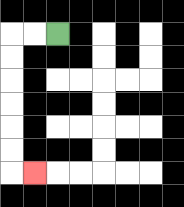{'start': '[2, 1]', 'end': '[1, 7]', 'path_directions': 'L,L,D,D,D,D,D,D,R', 'path_coordinates': '[[2, 1], [1, 1], [0, 1], [0, 2], [0, 3], [0, 4], [0, 5], [0, 6], [0, 7], [1, 7]]'}